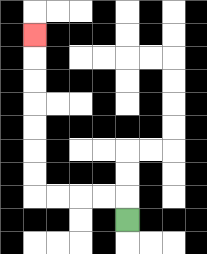{'start': '[5, 9]', 'end': '[1, 1]', 'path_directions': 'U,L,L,L,L,U,U,U,U,U,U,U', 'path_coordinates': '[[5, 9], [5, 8], [4, 8], [3, 8], [2, 8], [1, 8], [1, 7], [1, 6], [1, 5], [1, 4], [1, 3], [1, 2], [1, 1]]'}